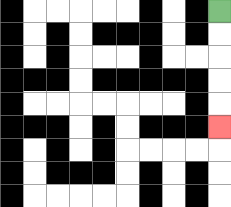{'start': '[9, 0]', 'end': '[9, 5]', 'path_directions': 'D,D,D,D,D', 'path_coordinates': '[[9, 0], [9, 1], [9, 2], [9, 3], [9, 4], [9, 5]]'}